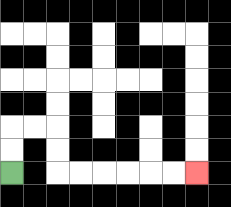{'start': '[0, 7]', 'end': '[8, 7]', 'path_directions': 'U,U,R,R,D,D,R,R,R,R,R,R', 'path_coordinates': '[[0, 7], [0, 6], [0, 5], [1, 5], [2, 5], [2, 6], [2, 7], [3, 7], [4, 7], [5, 7], [6, 7], [7, 7], [8, 7]]'}